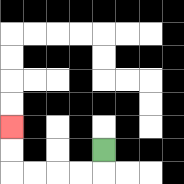{'start': '[4, 6]', 'end': '[0, 5]', 'path_directions': 'D,L,L,L,L,U,U', 'path_coordinates': '[[4, 6], [4, 7], [3, 7], [2, 7], [1, 7], [0, 7], [0, 6], [0, 5]]'}